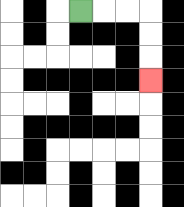{'start': '[3, 0]', 'end': '[6, 3]', 'path_directions': 'R,R,R,D,D,D', 'path_coordinates': '[[3, 0], [4, 0], [5, 0], [6, 0], [6, 1], [6, 2], [6, 3]]'}